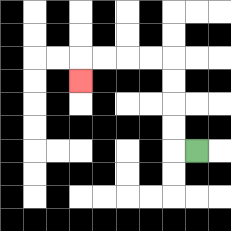{'start': '[8, 6]', 'end': '[3, 3]', 'path_directions': 'L,U,U,U,U,L,L,L,L,D', 'path_coordinates': '[[8, 6], [7, 6], [7, 5], [7, 4], [7, 3], [7, 2], [6, 2], [5, 2], [4, 2], [3, 2], [3, 3]]'}